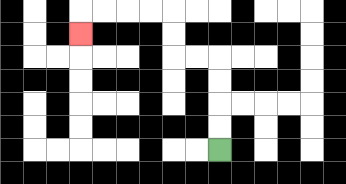{'start': '[9, 6]', 'end': '[3, 1]', 'path_directions': 'U,U,U,U,L,L,U,U,L,L,L,L,D', 'path_coordinates': '[[9, 6], [9, 5], [9, 4], [9, 3], [9, 2], [8, 2], [7, 2], [7, 1], [7, 0], [6, 0], [5, 0], [4, 0], [3, 0], [3, 1]]'}